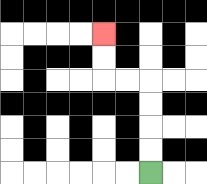{'start': '[6, 7]', 'end': '[4, 1]', 'path_directions': 'U,U,U,U,L,L,U,U', 'path_coordinates': '[[6, 7], [6, 6], [6, 5], [6, 4], [6, 3], [5, 3], [4, 3], [4, 2], [4, 1]]'}